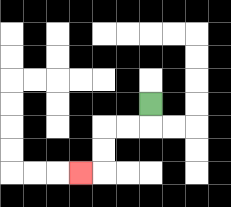{'start': '[6, 4]', 'end': '[3, 7]', 'path_directions': 'D,L,L,D,D,L', 'path_coordinates': '[[6, 4], [6, 5], [5, 5], [4, 5], [4, 6], [4, 7], [3, 7]]'}